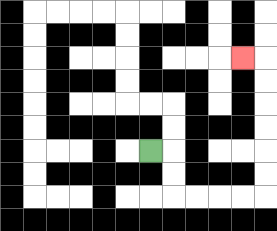{'start': '[6, 6]', 'end': '[10, 2]', 'path_directions': 'R,D,D,R,R,R,R,U,U,U,U,U,U,L', 'path_coordinates': '[[6, 6], [7, 6], [7, 7], [7, 8], [8, 8], [9, 8], [10, 8], [11, 8], [11, 7], [11, 6], [11, 5], [11, 4], [11, 3], [11, 2], [10, 2]]'}